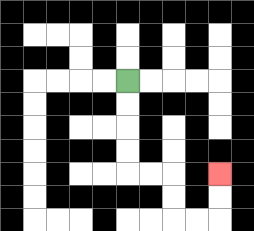{'start': '[5, 3]', 'end': '[9, 7]', 'path_directions': 'D,D,D,D,R,R,D,D,R,R,U,U', 'path_coordinates': '[[5, 3], [5, 4], [5, 5], [5, 6], [5, 7], [6, 7], [7, 7], [7, 8], [7, 9], [8, 9], [9, 9], [9, 8], [9, 7]]'}